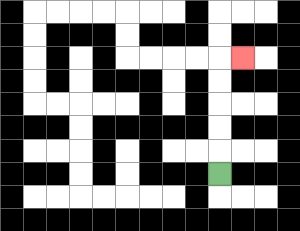{'start': '[9, 7]', 'end': '[10, 2]', 'path_directions': 'U,U,U,U,U,R', 'path_coordinates': '[[9, 7], [9, 6], [9, 5], [9, 4], [9, 3], [9, 2], [10, 2]]'}